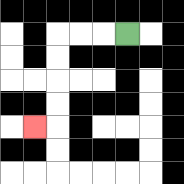{'start': '[5, 1]', 'end': '[1, 5]', 'path_directions': 'L,L,L,D,D,D,D,L', 'path_coordinates': '[[5, 1], [4, 1], [3, 1], [2, 1], [2, 2], [2, 3], [2, 4], [2, 5], [1, 5]]'}